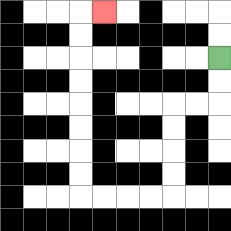{'start': '[9, 2]', 'end': '[4, 0]', 'path_directions': 'D,D,L,L,D,D,D,D,L,L,L,L,U,U,U,U,U,U,U,U,R', 'path_coordinates': '[[9, 2], [9, 3], [9, 4], [8, 4], [7, 4], [7, 5], [7, 6], [7, 7], [7, 8], [6, 8], [5, 8], [4, 8], [3, 8], [3, 7], [3, 6], [3, 5], [3, 4], [3, 3], [3, 2], [3, 1], [3, 0], [4, 0]]'}